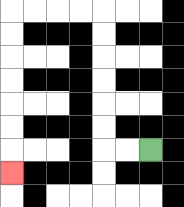{'start': '[6, 6]', 'end': '[0, 7]', 'path_directions': 'L,L,U,U,U,U,U,U,L,L,L,L,D,D,D,D,D,D,D', 'path_coordinates': '[[6, 6], [5, 6], [4, 6], [4, 5], [4, 4], [4, 3], [4, 2], [4, 1], [4, 0], [3, 0], [2, 0], [1, 0], [0, 0], [0, 1], [0, 2], [0, 3], [0, 4], [0, 5], [0, 6], [0, 7]]'}